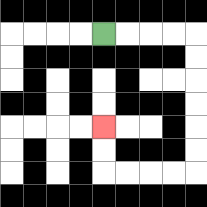{'start': '[4, 1]', 'end': '[4, 5]', 'path_directions': 'R,R,R,R,D,D,D,D,D,D,L,L,L,L,U,U', 'path_coordinates': '[[4, 1], [5, 1], [6, 1], [7, 1], [8, 1], [8, 2], [8, 3], [8, 4], [8, 5], [8, 6], [8, 7], [7, 7], [6, 7], [5, 7], [4, 7], [4, 6], [4, 5]]'}